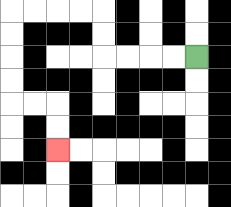{'start': '[8, 2]', 'end': '[2, 6]', 'path_directions': 'L,L,L,L,U,U,L,L,L,L,D,D,D,D,R,R,D,D', 'path_coordinates': '[[8, 2], [7, 2], [6, 2], [5, 2], [4, 2], [4, 1], [4, 0], [3, 0], [2, 0], [1, 0], [0, 0], [0, 1], [0, 2], [0, 3], [0, 4], [1, 4], [2, 4], [2, 5], [2, 6]]'}